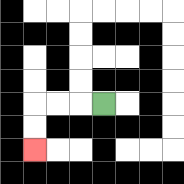{'start': '[4, 4]', 'end': '[1, 6]', 'path_directions': 'L,L,L,D,D', 'path_coordinates': '[[4, 4], [3, 4], [2, 4], [1, 4], [1, 5], [1, 6]]'}